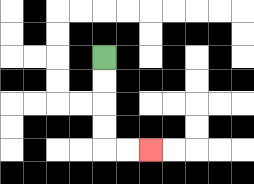{'start': '[4, 2]', 'end': '[6, 6]', 'path_directions': 'D,D,D,D,R,R', 'path_coordinates': '[[4, 2], [4, 3], [4, 4], [4, 5], [4, 6], [5, 6], [6, 6]]'}